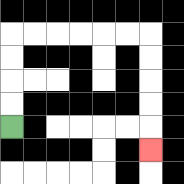{'start': '[0, 5]', 'end': '[6, 6]', 'path_directions': 'U,U,U,U,R,R,R,R,R,R,D,D,D,D,D', 'path_coordinates': '[[0, 5], [0, 4], [0, 3], [0, 2], [0, 1], [1, 1], [2, 1], [3, 1], [4, 1], [5, 1], [6, 1], [6, 2], [6, 3], [6, 4], [6, 5], [6, 6]]'}